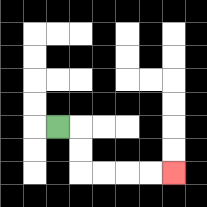{'start': '[2, 5]', 'end': '[7, 7]', 'path_directions': 'R,D,D,R,R,R,R', 'path_coordinates': '[[2, 5], [3, 5], [3, 6], [3, 7], [4, 7], [5, 7], [6, 7], [7, 7]]'}